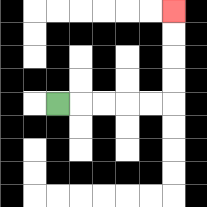{'start': '[2, 4]', 'end': '[7, 0]', 'path_directions': 'R,R,R,R,R,U,U,U,U', 'path_coordinates': '[[2, 4], [3, 4], [4, 4], [5, 4], [6, 4], [7, 4], [7, 3], [7, 2], [7, 1], [7, 0]]'}